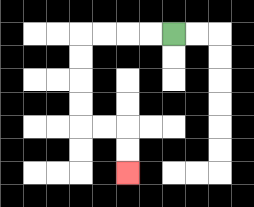{'start': '[7, 1]', 'end': '[5, 7]', 'path_directions': 'L,L,L,L,D,D,D,D,R,R,D,D', 'path_coordinates': '[[7, 1], [6, 1], [5, 1], [4, 1], [3, 1], [3, 2], [3, 3], [3, 4], [3, 5], [4, 5], [5, 5], [5, 6], [5, 7]]'}